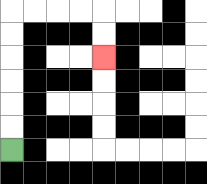{'start': '[0, 6]', 'end': '[4, 2]', 'path_directions': 'U,U,U,U,U,U,R,R,R,R,D,D', 'path_coordinates': '[[0, 6], [0, 5], [0, 4], [0, 3], [0, 2], [0, 1], [0, 0], [1, 0], [2, 0], [3, 0], [4, 0], [4, 1], [4, 2]]'}